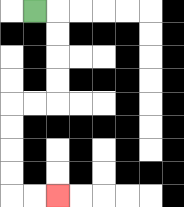{'start': '[1, 0]', 'end': '[2, 8]', 'path_directions': 'R,D,D,D,D,L,L,D,D,D,D,R,R', 'path_coordinates': '[[1, 0], [2, 0], [2, 1], [2, 2], [2, 3], [2, 4], [1, 4], [0, 4], [0, 5], [0, 6], [0, 7], [0, 8], [1, 8], [2, 8]]'}